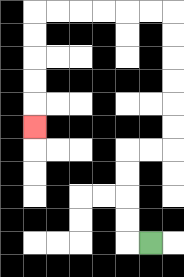{'start': '[6, 10]', 'end': '[1, 5]', 'path_directions': 'L,U,U,U,U,R,R,U,U,U,U,U,U,L,L,L,L,L,L,D,D,D,D,D', 'path_coordinates': '[[6, 10], [5, 10], [5, 9], [5, 8], [5, 7], [5, 6], [6, 6], [7, 6], [7, 5], [7, 4], [7, 3], [7, 2], [7, 1], [7, 0], [6, 0], [5, 0], [4, 0], [3, 0], [2, 0], [1, 0], [1, 1], [1, 2], [1, 3], [1, 4], [1, 5]]'}